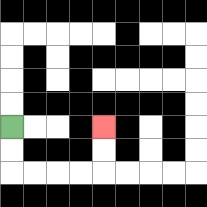{'start': '[0, 5]', 'end': '[4, 5]', 'path_directions': 'D,D,R,R,R,R,U,U', 'path_coordinates': '[[0, 5], [0, 6], [0, 7], [1, 7], [2, 7], [3, 7], [4, 7], [4, 6], [4, 5]]'}